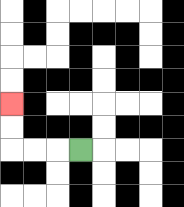{'start': '[3, 6]', 'end': '[0, 4]', 'path_directions': 'L,L,L,U,U', 'path_coordinates': '[[3, 6], [2, 6], [1, 6], [0, 6], [0, 5], [0, 4]]'}